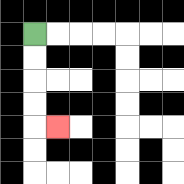{'start': '[1, 1]', 'end': '[2, 5]', 'path_directions': 'D,D,D,D,R', 'path_coordinates': '[[1, 1], [1, 2], [1, 3], [1, 4], [1, 5], [2, 5]]'}